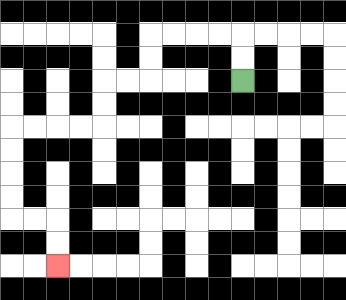{'start': '[10, 3]', 'end': '[2, 11]', 'path_directions': 'U,U,L,L,L,L,D,D,L,L,D,D,L,L,L,L,D,D,D,D,R,R,D,D', 'path_coordinates': '[[10, 3], [10, 2], [10, 1], [9, 1], [8, 1], [7, 1], [6, 1], [6, 2], [6, 3], [5, 3], [4, 3], [4, 4], [4, 5], [3, 5], [2, 5], [1, 5], [0, 5], [0, 6], [0, 7], [0, 8], [0, 9], [1, 9], [2, 9], [2, 10], [2, 11]]'}